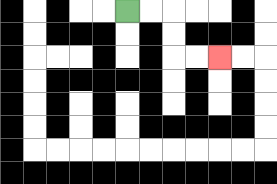{'start': '[5, 0]', 'end': '[9, 2]', 'path_directions': 'R,R,D,D,R,R', 'path_coordinates': '[[5, 0], [6, 0], [7, 0], [7, 1], [7, 2], [8, 2], [9, 2]]'}